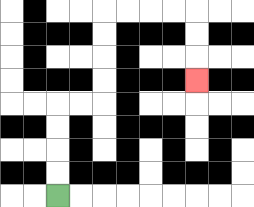{'start': '[2, 8]', 'end': '[8, 3]', 'path_directions': 'U,U,U,U,R,R,U,U,U,U,R,R,R,R,D,D,D', 'path_coordinates': '[[2, 8], [2, 7], [2, 6], [2, 5], [2, 4], [3, 4], [4, 4], [4, 3], [4, 2], [4, 1], [4, 0], [5, 0], [6, 0], [7, 0], [8, 0], [8, 1], [8, 2], [8, 3]]'}